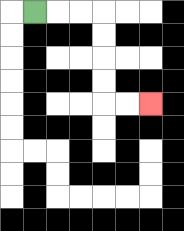{'start': '[1, 0]', 'end': '[6, 4]', 'path_directions': 'R,R,R,D,D,D,D,R,R', 'path_coordinates': '[[1, 0], [2, 0], [3, 0], [4, 0], [4, 1], [4, 2], [4, 3], [4, 4], [5, 4], [6, 4]]'}